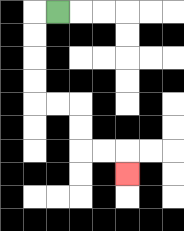{'start': '[2, 0]', 'end': '[5, 7]', 'path_directions': 'L,D,D,D,D,R,R,D,D,R,R,D', 'path_coordinates': '[[2, 0], [1, 0], [1, 1], [1, 2], [1, 3], [1, 4], [2, 4], [3, 4], [3, 5], [3, 6], [4, 6], [5, 6], [5, 7]]'}